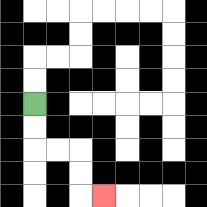{'start': '[1, 4]', 'end': '[4, 8]', 'path_directions': 'D,D,R,R,D,D,R', 'path_coordinates': '[[1, 4], [1, 5], [1, 6], [2, 6], [3, 6], [3, 7], [3, 8], [4, 8]]'}